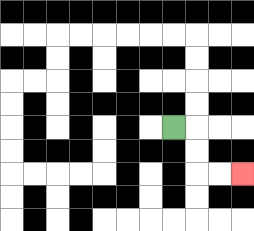{'start': '[7, 5]', 'end': '[10, 7]', 'path_directions': 'R,D,D,R,R', 'path_coordinates': '[[7, 5], [8, 5], [8, 6], [8, 7], [9, 7], [10, 7]]'}